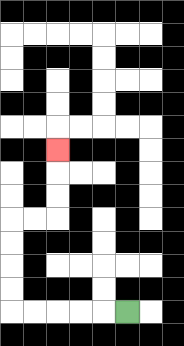{'start': '[5, 13]', 'end': '[2, 6]', 'path_directions': 'L,L,L,L,L,U,U,U,U,R,R,U,U,U', 'path_coordinates': '[[5, 13], [4, 13], [3, 13], [2, 13], [1, 13], [0, 13], [0, 12], [0, 11], [0, 10], [0, 9], [1, 9], [2, 9], [2, 8], [2, 7], [2, 6]]'}